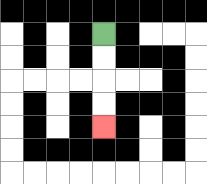{'start': '[4, 1]', 'end': '[4, 5]', 'path_directions': 'D,D,D,D', 'path_coordinates': '[[4, 1], [4, 2], [4, 3], [4, 4], [4, 5]]'}